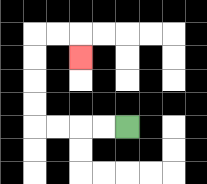{'start': '[5, 5]', 'end': '[3, 2]', 'path_directions': 'L,L,L,L,U,U,U,U,R,R,D', 'path_coordinates': '[[5, 5], [4, 5], [3, 5], [2, 5], [1, 5], [1, 4], [1, 3], [1, 2], [1, 1], [2, 1], [3, 1], [3, 2]]'}